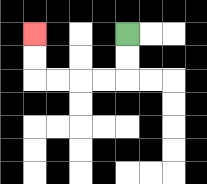{'start': '[5, 1]', 'end': '[1, 1]', 'path_directions': 'D,D,L,L,L,L,U,U', 'path_coordinates': '[[5, 1], [5, 2], [5, 3], [4, 3], [3, 3], [2, 3], [1, 3], [1, 2], [1, 1]]'}